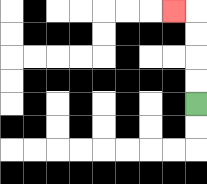{'start': '[8, 4]', 'end': '[7, 0]', 'path_directions': 'U,U,U,U,L', 'path_coordinates': '[[8, 4], [8, 3], [8, 2], [8, 1], [8, 0], [7, 0]]'}